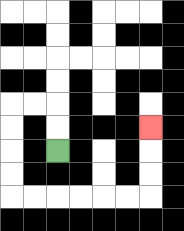{'start': '[2, 6]', 'end': '[6, 5]', 'path_directions': 'U,U,L,L,D,D,D,D,R,R,R,R,R,R,U,U,U', 'path_coordinates': '[[2, 6], [2, 5], [2, 4], [1, 4], [0, 4], [0, 5], [0, 6], [0, 7], [0, 8], [1, 8], [2, 8], [3, 8], [4, 8], [5, 8], [6, 8], [6, 7], [6, 6], [6, 5]]'}